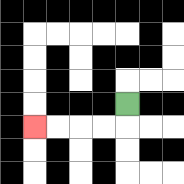{'start': '[5, 4]', 'end': '[1, 5]', 'path_directions': 'D,L,L,L,L', 'path_coordinates': '[[5, 4], [5, 5], [4, 5], [3, 5], [2, 5], [1, 5]]'}